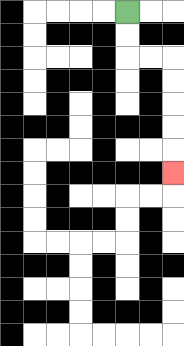{'start': '[5, 0]', 'end': '[7, 7]', 'path_directions': 'D,D,R,R,D,D,D,D,D', 'path_coordinates': '[[5, 0], [5, 1], [5, 2], [6, 2], [7, 2], [7, 3], [7, 4], [7, 5], [7, 6], [7, 7]]'}